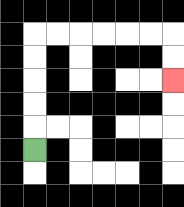{'start': '[1, 6]', 'end': '[7, 3]', 'path_directions': 'U,U,U,U,U,R,R,R,R,R,R,D,D', 'path_coordinates': '[[1, 6], [1, 5], [1, 4], [1, 3], [1, 2], [1, 1], [2, 1], [3, 1], [4, 1], [5, 1], [6, 1], [7, 1], [7, 2], [7, 3]]'}